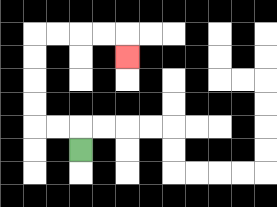{'start': '[3, 6]', 'end': '[5, 2]', 'path_directions': 'U,L,L,U,U,U,U,R,R,R,R,D', 'path_coordinates': '[[3, 6], [3, 5], [2, 5], [1, 5], [1, 4], [1, 3], [1, 2], [1, 1], [2, 1], [3, 1], [4, 1], [5, 1], [5, 2]]'}